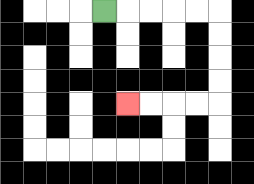{'start': '[4, 0]', 'end': '[5, 4]', 'path_directions': 'R,R,R,R,R,D,D,D,D,L,L,L,L', 'path_coordinates': '[[4, 0], [5, 0], [6, 0], [7, 0], [8, 0], [9, 0], [9, 1], [9, 2], [9, 3], [9, 4], [8, 4], [7, 4], [6, 4], [5, 4]]'}